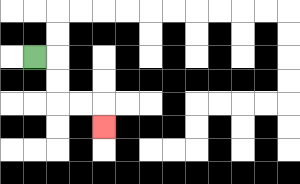{'start': '[1, 2]', 'end': '[4, 5]', 'path_directions': 'R,D,D,R,R,D', 'path_coordinates': '[[1, 2], [2, 2], [2, 3], [2, 4], [3, 4], [4, 4], [4, 5]]'}